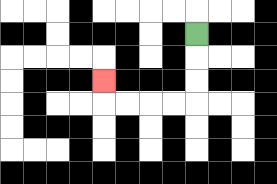{'start': '[8, 1]', 'end': '[4, 3]', 'path_directions': 'D,D,D,L,L,L,L,U', 'path_coordinates': '[[8, 1], [8, 2], [8, 3], [8, 4], [7, 4], [6, 4], [5, 4], [4, 4], [4, 3]]'}